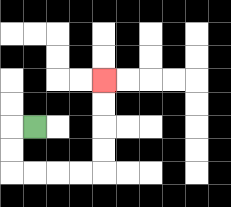{'start': '[1, 5]', 'end': '[4, 3]', 'path_directions': 'L,D,D,R,R,R,R,U,U,U,U', 'path_coordinates': '[[1, 5], [0, 5], [0, 6], [0, 7], [1, 7], [2, 7], [3, 7], [4, 7], [4, 6], [4, 5], [4, 4], [4, 3]]'}